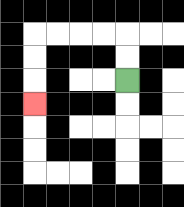{'start': '[5, 3]', 'end': '[1, 4]', 'path_directions': 'U,U,L,L,L,L,D,D,D', 'path_coordinates': '[[5, 3], [5, 2], [5, 1], [4, 1], [3, 1], [2, 1], [1, 1], [1, 2], [1, 3], [1, 4]]'}